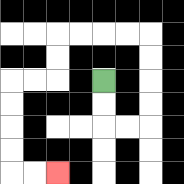{'start': '[4, 3]', 'end': '[2, 7]', 'path_directions': 'D,D,R,R,U,U,U,U,L,L,L,L,D,D,L,L,D,D,D,D,R,R', 'path_coordinates': '[[4, 3], [4, 4], [4, 5], [5, 5], [6, 5], [6, 4], [6, 3], [6, 2], [6, 1], [5, 1], [4, 1], [3, 1], [2, 1], [2, 2], [2, 3], [1, 3], [0, 3], [0, 4], [0, 5], [0, 6], [0, 7], [1, 7], [2, 7]]'}